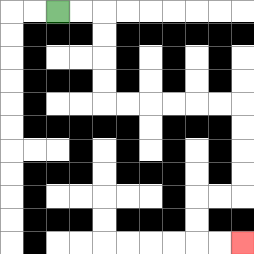{'start': '[2, 0]', 'end': '[10, 10]', 'path_directions': 'R,R,D,D,D,D,R,R,R,R,R,R,D,D,D,D,L,L,D,D,R,R', 'path_coordinates': '[[2, 0], [3, 0], [4, 0], [4, 1], [4, 2], [4, 3], [4, 4], [5, 4], [6, 4], [7, 4], [8, 4], [9, 4], [10, 4], [10, 5], [10, 6], [10, 7], [10, 8], [9, 8], [8, 8], [8, 9], [8, 10], [9, 10], [10, 10]]'}